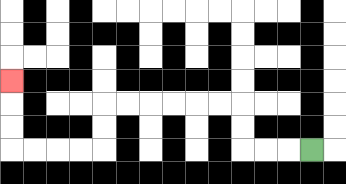{'start': '[13, 6]', 'end': '[0, 3]', 'path_directions': 'L,L,L,U,U,L,L,L,L,L,L,D,D,L,L,L,L,U,U,U', 'path_coordinates': '[[13, 6], [12, 6], [11, 6], [10, 6], [10, 5], [10, 4], [9, 4], [8, 4], [7, 4], [6, 4], [5, 4], [4, 4], [4, 5], [4, 6], [3, 6], [2, 6], [1, 6], [0, 6], [0, 5], [0, 4], [0, 3]]'}